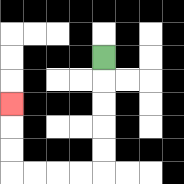{'start': '[4, 2]', 'end': '[0, 4]', 'path_directions': 'D,D,D,D,D,L,L,L,L,U,U,U', 'path_coordinates': '[[4, 2], [4, 3], [4, 4], [4, 5], [4, 6], [4, 7], [3, 7], [2, 7], [1, 7], [0, 7], [0, 6], [0, 5], [0, 4]]'}